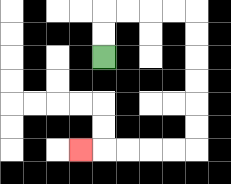{'start': '[4, 2]', 'end': '[3, 6]', 'path_directions': 'U,U,R,R,R,R,D,D,D,D,D,D,L,L,L,L,L', 'path_coordinates': '[[4, 2], [4, 1], [4, 0], [5, 0], [6, 0], [7, 0], [8, 0], [8, 1], [8, 2], [8, 3], [8, 4], [8, 5], [8, 6], [7, 6], [6, 6], [5, 6], [4, 6], [3, 6]]'}